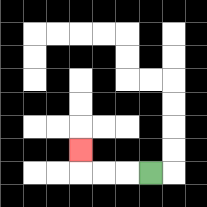{'start': '[6, 7]', 'end': '[3, 6]', 'path_directions': 'L,L,L,U', 'path_coordinates': '[[6, 7], [5, 7], [4, 7], [3, 7], [3, 6]]'}